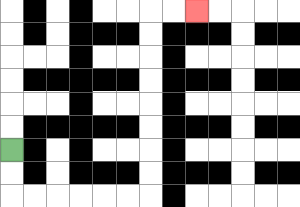{'start': '[0, 6]', 'end': '[8, 0]', 'path_directions': 'D,D,R,R,R,R,R,R,U,U,U,U,U,U,U,U,R,R', 'path_coordinates': '[[0, 6], [0, 7], [0, 8], [1, 8], [2, 8], [3, 8], [4, 8], [5, 8], [6, 8], [6, 7], [6, 6], [6, 5], [6, 4], [6, 3], [6, 2], [6, 1], [6, 0], [7, 0], [8, 0]]'}